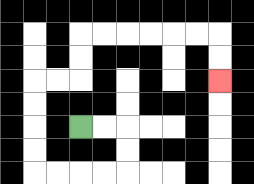{'start': '[3, 5]', 'end': '[9, 3]', 'path_directions': 'R,R,D,D,L,L,L,L,U,U,U,U,R,R,U,U,R,R,R,R,R,R,D,D', 'path_coordinates': '[[3, 5], [4, 5], [5, 5], [5, 6], [5, 7], [4, 7], [3, 7], [2, 7], [1, 7], [1, 6], [1, 5], [1, 4], [1, 3], [2, 3], [3, 3], [3, 2], [3, 1], [4, 1], [5, 1], [6, 1], [7, 1], [8, 1], [9, 1], [9, 2], [9, 3]]'}